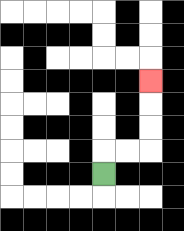{'start': '[4, 7]', 'end': '[6, 3]', 'path_directions': 'U,R,R,U,U,U', 'path_coordinates': '[[4, 7], [4, 6], [5, 6], [6, 6], [6, 5], [6, 4], [6, 3]]'}